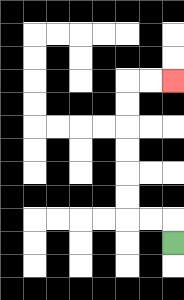{'start': '[7, 10]', 'end': '[7, 3]', 'path_directions': 'U,L,L,U,U,U,U,U,U,R,R', 'path_coordinates': '[[7, 10], [7, 9], [6, 9], [5, 9], [5, 8], [5, 7], [5, 6], [5, 5], [5, 4], [5, 3], [6, 3], [7, 3]]'}